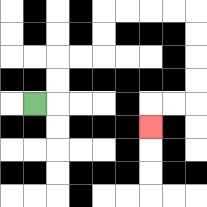{'start': '[1, 4]', 'end': '[6, 5]', 'path_directions': 'R,U,U,R,R,U,U,R,R,R,R,D,D,D,D,L,L,D', 'path_coordinates': '[[1, 4], [2, 4], [2, 3], [2, 2], [3, 2], [4, 2], [4, 1], [4, 0], [5, 0], [6, 0], [7, 0], [8, 0], [8, 1], [8, 2], [8, 3], [8, 4], [7, 4], [6, 4], [6, 5]]'}